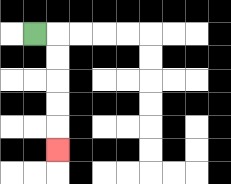{'start': '[1, 1]', 'end': '[2, 6]', 'path_directions': 'R,D,D,D,D,D', 'path_coordinates': '[[1, 1], [2, 1], [2, 2], [2, 3], [2, 4], [2, 5], [2, 6]]'}